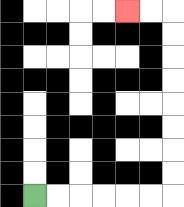{'start': '[1, 8]', 'end': '[5, 0]', 'path_directions': 'R,R,R,R,R,R,U,U,U,U,U,U,U,U,L,L', 'path_coordinates': '[[1, 8], [2, 8], [3, 8], [4, 8], [5, 8], [6, 8], [7, 8], [7, 7], [7, 6], [7, 5], [7, 4], [7, 3], [7, 2], [7, 1], [7, 0], [6, 0], [5, 0]]'}